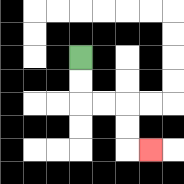{'start': '[3, 2]', 'end': '[6, 6]', 'path_directions': 'D,D,R,R,D,D,R', 'path_coordinates': '[[3, 2], [3, 3], [3, 4], [4, 4], [5, 4], [5, 5], [5, 6], [6, 6]]'}